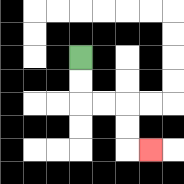{'start': '[3, 2]', 'end': '[6, 6]', 'path_directions': 'D,D,R,R,D,D,R', 'path_coordinates': '[[3, 2], [3, 3], [3, 4], [4, 4], [5, 4], [5, 5], [5, 6], [6, 6]]'}